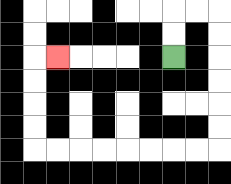{'start': '[7, 2]', 'end': '[2, 2]', 'path_directions': 'U,U,R,R,D,D,D,D,D,D,L,L,L,L,L,L,L,L,U,U,U,U,R', 'path_coordinates': '[[7, 2], [7, 1], [7, 0], [8, 0], [9, 0], [9, 1], [9, 2], [9, 3], [9, 4], [9, 5], [9, 6], [8, 6], [7, 6], [6, 6], [5, 6], [4, 6], [3, 6], [2, 6], [1, 6], [1, 5], [1, 4], [1, 3], [1, 2], [2, 2]]'}